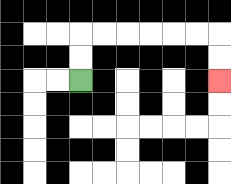{'start': '[3, 3]', 'end': '[9, 3]', 'path_directions': 'U,U,R,R,R,R,R,R,D,D', 'path_coordinates': '[[3, 3], [3, 2], [3, 1], [4, 1], [5, 1], [6, 1], [7, 1], [8, 1], [9, 1], [9, 2], [9, 3]]'}